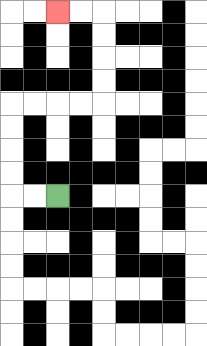{'start': '[2, 8]', 'end': '[2, 0]', 'path_directions': 'L,L,U,U,U,U,R,R,R,R,U,U,U,U,L,L', 'path_coordinates': '[[2, 8], [1, 8], [0, 8], [0, 7], [0, 6], [0, 5], [0, 4], [1, 4], [2, 4], [3, 4], [4, 4], [4, 3], [4, 2], [4, 1], [4, 0], [3, 0], [2, 0]]'}